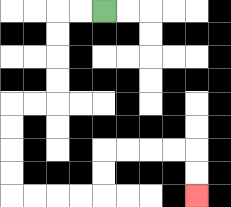{'start': '[4, 0]', 'end': '[8, 8]', 'path_directions': 'L,L,D,D,D,D,L,L,D,D,D,D,R,R,R,R,U,U,R,R,R,R,D,D', 'path_coordinates': '[[4, 0], [3, 0], [2, 0], [2, 1], [2, 2], [2, 3], [2, 4], [1, 4], [0, 4], [0, 5], [0, 6], [0, 7], [0, 8], [1, 8], [2, 8], [3, 8], [4, 8], [4, 7], [4, 6], [5, 6], [6, 6], [7, 6], [8, 6], [8, 7], [8, 8]]'}